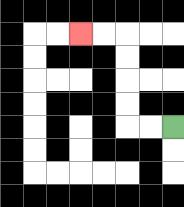{'start': '[7, 5]', 'end': '[3, 1]', 'path_directions': 'L,L,U,U,U,U,L,L', 'path_coordinates': '[[7, 5], [6, 5], [5, 5], [5, 4], [5, 3], [5, 2], [5, 1], [4, 1], [3, 1]]'}